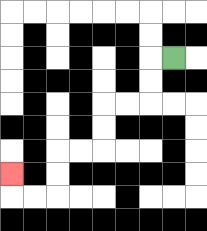{'start': '[7, 2]', 'end': '[0, 7]', 'path_directions': 'L,D,D,L,L,D,D,L,L,D,D,L,L,U', 'path_coordinates': '[[7, 2], [6, 2], [6, 3], [6, 4], [5, 4], [4, 4], [4, 5], [4, 6], [3, 6], [2, 6], [2, 7], [2, 8], [1, 8], [0, 8], [0, 7]]'}